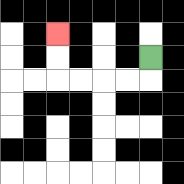{'start': '[6, 2]', 'end': '[2, 1]', 'path_directions': 'D,L,L,L,L,U,U', 'path_coordinates': '[[6, 2], [6, 3], [5, 3], [4, 3], [3, 3], [2, 3], [2, 2], [2, 1]]'}